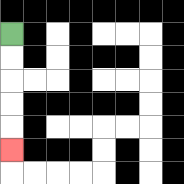{'start': '[0, 1]', 'end': '[0, 6]', 'path_directions': 'D,D,D,D,D', 'path_coordinates': '[[0, 1], [0, 2], [0, 3], [0, 4], [0, 5], [0, 6]]'}